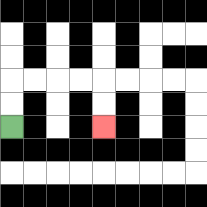{'start': '[0, 5]', 'end': '[4, 5]', 'path_directions': 'U,U,R,R,R,R,D,D', 'path_coordinates': '[[0, 5], [0, 4], [0, 3], [1, 3], [2, 3], [3, 3], [4, 3], [4, 4], [4, 5]]'}